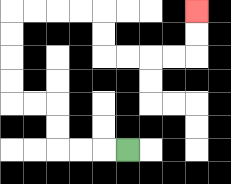{'start': '[5, 6]', 'end': '[8, 0]', 'path_directions': 'L,L,L,U,U,L,L,U,U,U,U,R,R,R,R,D,D,R,R,R,R,U,U', 'path_coordinates': '[[5, 6], [4, 6], [3, 6], [2, 6], [2, 5], [2, 4], [1, 4], [0, 4], [0, 3], [0, 2], [0, 1], [0, 0], [1, 0], [2, 0], [3, 0], [4, 0], [4, 1], [4, 2], [5, 2], [6, 2], [7, 2], [8, 2], [8, 1], [8, 0]]'}